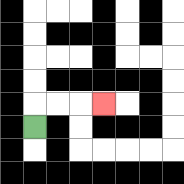{'start': '[1, 5]', 'end': '[4, 4]', 'path_directions': 'U,R,R,R', 'path_coordinates': '[[1, 5], [1, 4], [2, 4], [3, 4], [4, 4]]'}